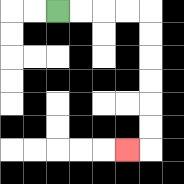{'start': '[2, 0]', 'end': '[5, 6]', 'path_directions': 'R,R,R,R,D,D,D,D,D,D,L', 'path_coordinates': '[[2, 0], [3, 0], [4, 0], [5, 0], [6, 0], [6, 1], [6, 2], [6, 3], [6, 4], [6, 5], [6, 6], [5, 6]]'}